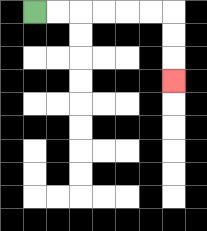{'start': '[1, 0]', 'end': '[7, 3]', 'path_directions': 'R,R,R,R,R,R,D,D,D', 'path_coordinates': '[[1, 0], [2, 0], [3, 0], [4, 0], [5, 0], [6, 0], [7, 0], [7, 1], [7, 2], [7, 3]]'}